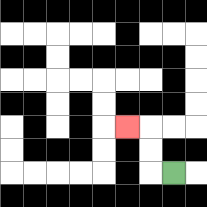{'start': '[7, 7]', 'end': '[5, 5]', 'path_directions': 'L,U,U,L', 'path_coordinates': '[[7, 7], [6, 7], [6, 6], [6, 5], [5, 5]]'}